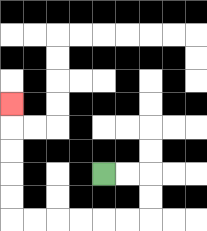{'start': '[4, 7]', 'end': '[0, 4]', 'path_directions': 'R,R,D,D,L,L,L,L,L,L,U,U,U,U,U', 'path_coordinates': '[[4, 7], [5, 7], [6, 7], [6, 8], [6, 9], [5, 9], [4, 9], [3, 9], [2, 9], [1, 9], [0, 9], [0, 8], [0, 7], [0, 6], [0, 5], [0, 4]]'}